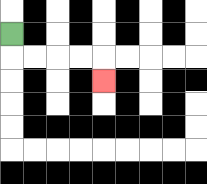{'start': '[0, 1]', 'end': '[4, 3]', 'path_directions': 'D,R,R,R,R,D', 'path_coordinates': '[[0, 1], [0, 2], [1, 2], [2, 2], [3, 2], [4, 2], [4, 3]]'}